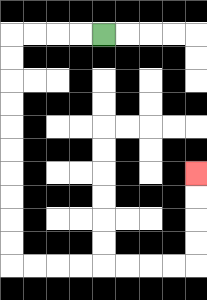{'start': '[4, 1]', 'end': '[8, 7]', 'path_directions': 'L,L,L,L,D,D,D,D,D,D,D,D,D,D,R,R,R,R,R,R,R,R,U,U,U,U', 'path_coordinates': '[[4, 1], [3, 1], [2, 1], [1, 1], [0, 1], [0, 2], [0, 3], [0, 4], [0, 5], [0, 6], [0, 7], [0, 8], [0, 9], [0, 10], [0, 11], [1, 11], [2, 11], [3, 11], [4, 11], [5, 11], [6, 11], [7, 11], [8, 11], [8, 10], [8, 9], [8, 8], [8, 7]]'}